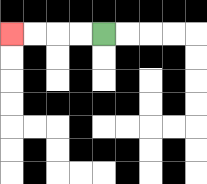{'start': '[4, 1]', 'end': '[0, 1]', 'path_directions': 'L,L,L,L', 'path_coordinates': '[[4, 1], [3, 1], [2, 1], [1, 1], [0, 1]]'}